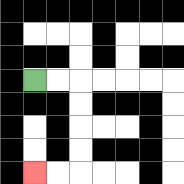{'start': '[1, 3]', 'end': '[1, 7]', 'path_directions': 'R,R,D,D,D,D,L,L', 'path_coordinates': '[[1, 3], [2, 3], [3, 3], [3, 4], [3, 5], [3, 6], [3, 7], [2, 7], [1, 7]]'}